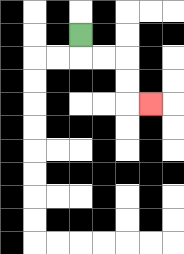{'start': '[3, 1]', 'end': '[6, 4]', 'path_directions': 'D,R,R,D,D,R', 'path_coordinates': '[[3, 1], [3, 2], [4, 2], [5, 2], [5, 3], [5, 4], [6, 4]]'}